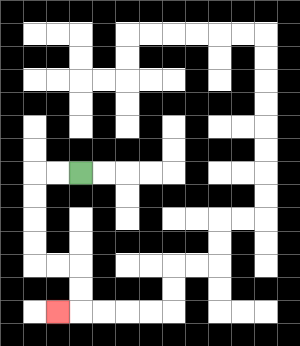{'start': '[3, 7]', 'end': '[2, 13]', 'path_directions': 'L,L,D,D,D,D,R,R,D,D,L', 'path_coordinates': '[[3, 7], [2, 7], [1, 7], [1, 8], [1, 9], [1, 10], [1, 11], [2, 11], [3, 11], [3, 12], [3, 13], [2, 13]]'}